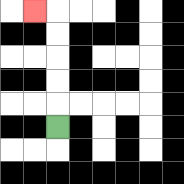{'start': '[2, 5]', 'end': '[1, 0]', 'path_directions': 'U,U,U,U,U,L', 'path_coordinates': '[[2, 5], [2, 4], [2, 3], [2, 2], [2, 1], [2, 0], [1, 0]]'}